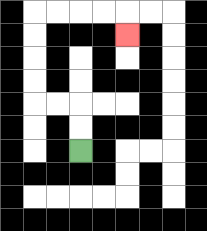{'start': '[3, 6]', 'end': '[5, 1]', 'path_directions': 'U,U,L,L,U,U,U,U,R,R,R,R,D', 'path_coordinates': '[[3, 6], [3, 5], [3, 4], [2, 4], [1, 4], [1, 3], [1, 2], [1, 1], [1, 0], [2, 0], [3, 0], [4, 0], [5, 0], [5, 1]]'}